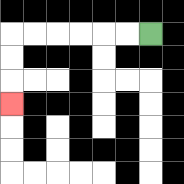{'start': '[6, 1]', 'end': '[0, 4]', 'path_directions': 'L,L,L,L,L,L,D,D,D', 'path_coordinates': '[[6, 1], [5, 1], [4, 1], [3, 1], [2, 1], [1, 1], [0, 1], [0, 2], [0, 3], [0, 4]]'}